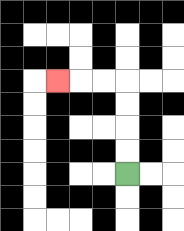{'start': '[5, 7]', 'end': '[2, 3]', 'path_directions': 'U,U,U,U,L,L,L', 'path_coordinates': '[[5, 7], [5, 6], [5, 5], [5, 4], [5, 3], [4, 3], [3, 3], [2, 3]]'}